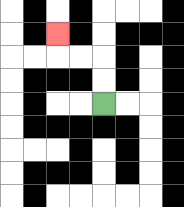{'start': '[4, 4]', 'end': '[2, 1]', 'path_directions': 'U,U,L,L,U', 'path_coordinates': '[[4, 4], [4, 3], [4, 2], [3, 2], [2, 2], [2, 1]]'}